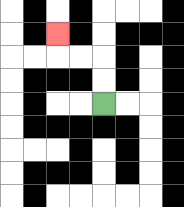{'start': '[4, 4]', 'end': '[2, 1]', 'path_directions': 'U,U,L,L,U', 'path_coordinates': '[[4, 4], [4, 3], [4, 2], [3, 2], [2, 2], [2, 1]]'}